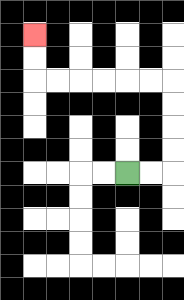{'start': '[5, 7]', 'end': '[1, 1]', 'path_directions': 'R,R,U,U,U,U,L,L,L,L,L,L,U,U', 'path_coordinates': '[[5, 7], [6, 7], [7, 7], [7, 6], [7, 5], [7, 4], [7, 3], [6, 3], [5, 3], [4, 3], [3, 3], [2, 3], [1, 3], [1, 2], [1, 1]]'}